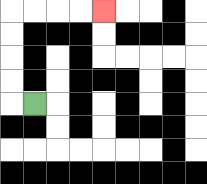{'start': '[1, 4]', 'end': '[4, 0]', 'path_directions': 'L,U,U,U,U,R,R,R,R', 'path_coordinates': '[[1, 4], [0, 4], [0, 3], [0, 2], [0, 1], [0, 0], [1, 0], [2, 0], [3, 0], [4, 0]]'}